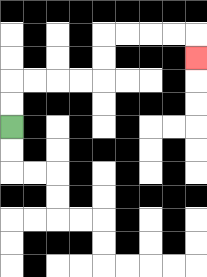{'start': '[0, 5]', 'end': '[8, 2]', 'path_directions': 'U,U,R,R,R,R,U,U,R,R,R,R,D', 'path_coordinates': '[[0, 5], [0, 4], [0, 3], [1, 3], [2, 3], [3, 3], [4, 3], [4, 2], [4, 1], [5, 1], [6, 1], [7, 1], [8, 1], [8, 2]]'}